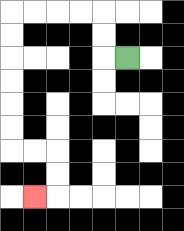{'start': '[5, 2]', 'end': '[1, 8]', 'path_directions': 'L,U,U,L,L,L,L,D,D,D,D,D,D,R,R,D,D,L', 'path_coordinates': '[[5, 2], [4, 2], [4, 1], [4, 0], [3, 0], [2, 0], [1, 0], [0, 0], [0, 1], [0, 2], [0, 3], [0, 4], [0, 5], [0, 6], [1, 6], [2, 6], [2, 7], [2, 8], [1, 8]]'}